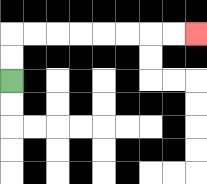{'start': '[0, 3]', 'end': '[8, 1]', 'path_directions': 'U,U,R,R,R,R,R,R,R,R', 'path_coordinates': '[[0, 3], [0, 2], [0, 1], [1, 1], [2, 1], [3, 1], [4, 1], [5, 1], [6, 1], [7, 1], [8, 1]]'}